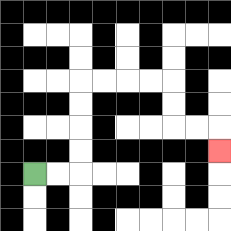{'start': '[1, 7]', 'end': '[9, 6]', 'path_directions': 'R,R,U,U,U,U,R,R,R,R,D,D,R,R,D', 'path_coordinates': '[[1, 7], [2, 7], [3, 7], [3, 6], [3, 5], [3, 4], [3, 3], [4, 3], [5, 3], [6, 3], [7, 3], [7, 4], [7, 5], [8, 5], [9, 5], [9, 6]]'}